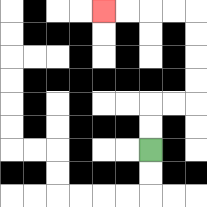{'start': '[6, 6]', 'end': '[4, 0]', 'path_directions': 'U,U,R,R,U,U,U,U,L,L,L,L', 'path_coordinates': '[[6, 6], [6, 5], [6, 4], [7, 4], [8, 4], [8, 3], [8, 2], [8, 1], [8, 0], [7, 0], [6, 0], [5, 0], [4, 0]]'}